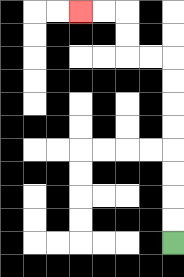{'start': '[7, 10]', 'end': '[3, 0]', 'path_directions': 'U,U,U,U,U,U,U,U,L,L,U,U,L,L', 'path_coordinates': '[[7, 10], [7, 9], [7, 8], [7, 7], [7, 6], [7, 5], [7, 4], [7, 3], [7, 2], [6, 2], [5, 2], [5, 1], [5, 0], [4, 0], [3, 0]]'}